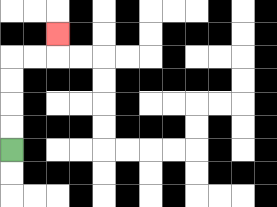{'start': '[0, 6]', 'end': '[2, 1]', 'path_directions': 'U,U,U,U,R,R,U', 'path_coordinates': '[[0, 6], [0, 5], [0, 4], [0, 3], [0, 2], [1, 2], [2, 2], [2, 1]]'}